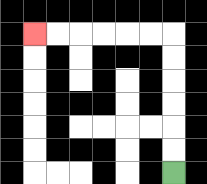{'start': '[7, 7]', 'end': '[1, 1]', 'path_directions': 'U,U,U,U,U,U,L,L,L,L,L,L', 'path_coordinates': '[[7, 7], [7, 6], [7, 5], [7, 4], [7, 3], [7, 2], [7, 1], [6, 1], [5, 1], [4, 1], [3, 1], [2, 1], [1, 1]]'}